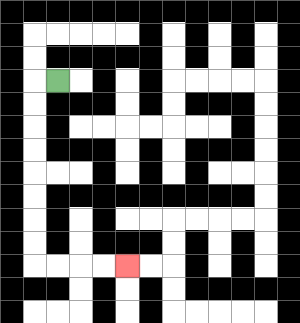{'start': '[2, 3]', 'end': '[5, 11]', 'path_directions': 'L,D,D,D,D,D,D,D,D,R,R,R,R', 'path_coordinates': '[[2, 3], [1, 3], [1, 4], [1, 5], [1, 6], [1, 7], [1, 8], [1, 9], [1, 10], [1, 11], [2, 11], [3, 11], [4, 11], [5, 11]]'}